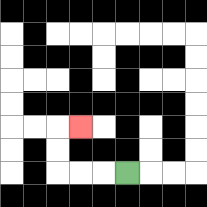{'start': '[5, 7]', 'end': '[3, 5]', 'path_directions': 'L,L,L,U,U,R', 'path_coordinates': '[[5, 7], [4, 7], [3, 7], [2, 7], [2, 6], [2, 5], [3, 5]]'}